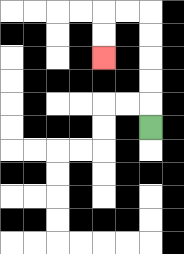{'start': '[6, 5]', 'end': '[4, 2]', 'path_directions': 'U,U,U,U,U,L,L,D,D', 'path_coordinates': '[[6, 5], [6, 4], [6, 3], [6, 2], [6, 1], [6, 0], [5, 0], [4, 0], [4, 1], [4, 2]]'}